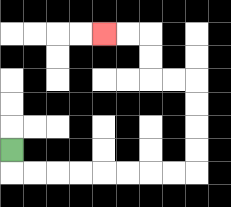{'start': '[0, 6]', 'end': '[4, 1]', 'path_directions': 'D,R,R,R,R,R,R,R,R,U,U,U,U,L,L,U,U,L,L', 'path_coordinates': '[[0, 6], [0, 7], [1, 7], [2, 7], [3, 7], [4, 7], [5, 7], [6, 7], [7, 7], [8, 7], [8, 6], [8, 5], [8, 4], [8, 3], [7, 3], [6, 3], [6, 2], [6, 1], [5, 1], [4, 1]]'}